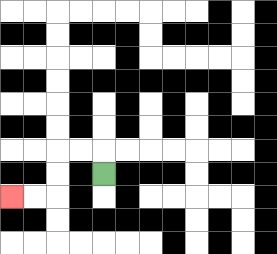{'start': '[4, 7]', 'end': '[0, 8]', 'path_directions': 'U,L,L,D,D,L,L', 'path_coordinates': '[[4, 7], [4, 6], [3, 6], [2, 6], [2, 7], [2, 8], [1, 8], [0, 8]]'}